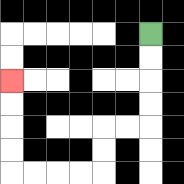{'start': '[6, 1]', 'end': '[0, 3]', 'path_directions': 'D,D,D,D,L,L,D,D,L,L,L,L,U,U,U,U', 'path_coordinates': '[[6, 1], [6, 2], [6, 3], [6, 4], [6, 5], [5, 5], [4, 5], [4, 6], [4, 7], [3, 7], [2, 7], [1, 7], [0, 7], [0, 6], [0, 5], [0, 4], [0, 3]]'}